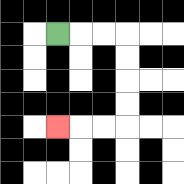{'start': '[2, 1]', 'end': '[2, 5]', 'path_directions': 'R,R,R,D,D,D,D,L,L,L', 'path_coordinates': '[[2, 1], [3, 1], [4, 1], [5, 1], [5, 2], [5, 3], [5, 4], [5, 5], [4, 5], [3, 5], [2, 5]]'}